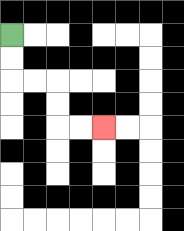{'start': '[0, 1]', 'end': '[4, 5]', 'path_directions': 'D,D,R,R,D,D,R,R', 'path_coordinates': '[[0, 1], [0, 2], [0, 3], [1, 3], [2, 3], [2, 4], [2, 5], [3, 5], [4, 5]]'}